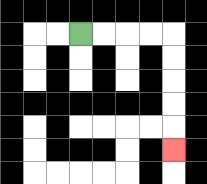{'start': '[3, 1]', 'end': '[7, 6]', 'path_directions': 'R,R,R,R,D,D,D,D,D', 'path_coordinates': '[[3, 1], [4, 1], [5, 1], [6, 1], [7, 1], [7, 2], [7, 3], [7, 4], [7, 5], [7, 6]]'}